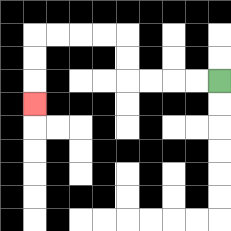{'start': '[9, 3]', 'end': '[1, 4]', 'path_directions': 'L,L,L,L,U,U,L,L,L,L,D,D,D', 'path_coordinates': '[[9, 3], [8, 3], [7, 3], [6, 3], [5, 3], [5, 2], [5, 1], [4, 1], [3, 1], [2, 1], [1, 1], [1, 2], [1, 3], [1, 4]]'}